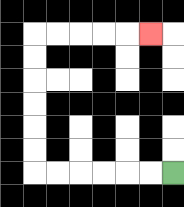{'start': '[7, 7]', 'end': '[6, 1]', 'path_directions': 'L,L,L,L,L,L,U,U,U,U,U,U,R,R,R,R,R', 'path_coordinates': '[[7, 7], [6, 7], [5, 7], [4, 7], [3, 7], [2, 7], [1, 7], [1, 6], [1, 5], [1, 4], [1, 3], [1, 2], [1, 1], [2, 1], [3, 1], [4, 1], [5, 1], [6, 1]]'}